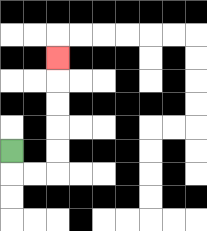{'start': '[0, 6]', 'end': '[2, 2]', 'path_directions': 'D,R,R,U,U,U,U,U', 'path_coordinates': '[[0, 6], [0, 7], [1, 7], [2, 7], [2, 6], [2, 5], [2, 4], [2, 3], [2, 2]]'}